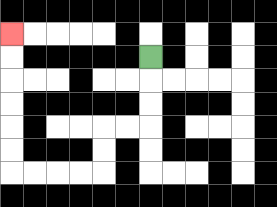{'start': '[6, 2]', 'end': '[0, 1]', 'path_directions': 'D,D,D,L,L,D,D,L,L,L,L,U,U,U,U,U,U', 'path_coordinates': '[[6, 2], [6, 3], [6, 4], [6, 5], [5, 5], [4, 5], [4, 6], [4, 7], [3, 7], [2, 7], [1, 7], [0, 7], [0, 6], [0, 5], [0, 4], [0, 3], [0, 2], [0, 1]]'}